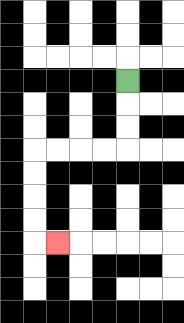{'start': '[5, 3]', 'end': '[2, 10]', 'path_directions': 'D,D,D,L,L,L,L,D,D,D,D,R', 'path_coordinates': '[[5, 3], [5, 4], [5, 5], [5, 6], [4, 6], [3, 6], [2, 6], [1, 6], [1, 7], [1, 8], [1, 9], [1, 10], [2, 10]]'}